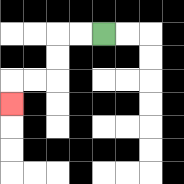{'start': '[4, 1]', 'end': '[0, 4]', 'path_directions': 'L,L,D,D,L,L,D', 'path_coordinates': '[[4, 1], [3, 1], [2, 1], [2, 2], [2, 3], [1, 3], [0, 3], [0, 4]]'}